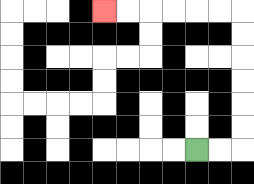{'start': '[8, 6]', 'end': '[4, 0]', 'path_directions': 'R,R,U,U,U,U,U,U,L,L,L,L,L,L', 'path_coordinates': '[[8, 6], [9, 6], [10, 6], [10, 5], [10, 4], [10, 3], [10, 2], [10, 1], [10, 0], [9, 0], [8, 0], [7, 0], [6, 0], [5, 0], [4, 0]]'}